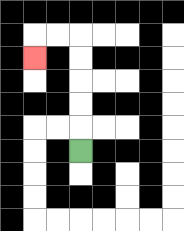{'start': '[3, 6]', 'end': '[1, 2]', 'path_directions': 'U,U,U,U,U,L,L,D', 'path_coordinates': '[[3, 6], [3, 5], [3, 4], [3, 3], [3, 2], [3, 1], [2, 1], [1, 1], [1, 2]]'}